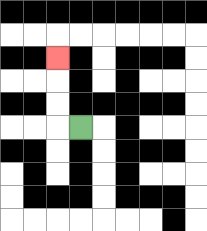{'start': '[3, 5]', 'end': '[2, 2]', 'path_directions': 'L,U,U,U', 'path_coordinates': '[[3, 5], [2, 5], [2, 4], [2, 3], [2, 2]]'}